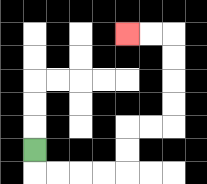{'start': '[1, 6]', 'end': '[5, 1]', 'path_directions': 'D,R,R,R,R,U,U,R,R,U,U,U,U,L,L', 'path_coordinates': '[[1, 6], [1, 7], [2, 7], [3, 7], [4, 7], [5, 7], [5, 6], [5, 5], [6, 5], [7, 5], [7, 4], [7, 3], [7, 2], [7, 1], [6, 1], [5, 1]]'}